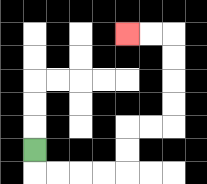{'start': '[1, 6]', 'end': '[5, 1]', 'path_directions': 'D,R,R,R,R,U,U,R,R,U,U,U,U,L,L', 'path_coordinates': '[[1, 6], [1, 7], [2, 7], [3, 7], [4, 7], [5, 7], [5, 6], [5, 5], [6, 5], [7, 5], [7, 4], [7, 3], [7, 2], [7, 1], [6, 1], [5, 1]]'}